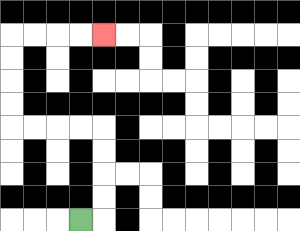{'start': '[3, 9]', 'end': '[4, 1]', 'path_directions': 'R,U,U,U,U,L,L,L,L,U,U,U,U,R,R,R,R', 'path_coordinates': '[[3, 9], [4, 9], [4, 8], [4, 7], [4, 6], [4, 5], [3, 5], [2, 5], [1, 5], [0, 5], [0, 4], [0, 3], [0, 2], [0, 1], [1, 1], [2, 1], [3, 1], [4, 1]]'}